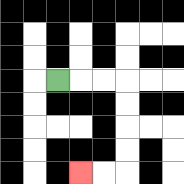{'start': '[2, 3]', 'end': '[3, 7]', 'path_directions': 'R,R,R,D,D,D,D,L,L', 'path_coordinates': '[[2, 3], [3, 3], [4, 3], [5, 3], [5, 4], [5, 5], [5, 6], [5, 7], [4, 7], [3, 7]]'}